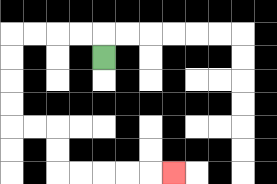{'start': '[4, 2]', 'end': '[7, 7]', 'path_directions': 'U,L,L,L,L,D,D,D,D,R,R,D,D,R,R,R,R,R', 'path_coordinates': '[[4, 2], [4, 1], [3, 1], [2, 1], [1, 1], [0, 1], [0, 2], [0, 3], [0, 4], [0, 5], [1, 5], [2, 5], [2, 6], [2, 7], [3, 7], [4, 7], [5, 7], [6, 7], [7, 7]]'}